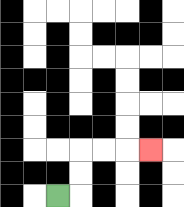{'start': '[2, 8]', 'end': '[6, 6]', 'path_directions': 'R,U,U,R,R,R', 'path_coordinates': '[[2, 8], [3, 8], [3, 7], [3, 6], [4, 6], [5, 6], [6, 6]]'}